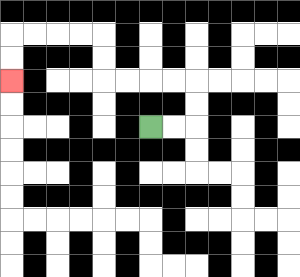{'start': '[6, 5]', 'end': '[0, 3]', 'path_directions': 'R,R,U,U,L,L,L,L,U,U,L,L,L,L,D,D', 'path_coordinates': '[[6, 5], [7, 5], [8, 5], [8, 4], [8, 3], [7, 3], [6, 3], [5, 3], [4, 3], [4, 2], [4, 1], [3, 1], [2, 1], [1, 1], [0, 1], [0, 2], [0, 3]]'}